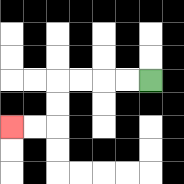{'start': '[6, 3]', 'end': '[0, 5]', 'path_directions': 'L,L,L,L,D,D,L,L', 'path_coordinates': '[[6, 3], [5, 3], [4, 3], [3, 3], [2, 3], [2, 4], [2, 5], [1, 5], [0, 5]]'}